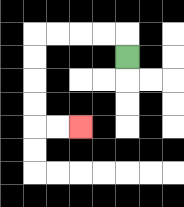{'start': '[5, 2]', 'end': '[3, 5]', 'path_directions': 'U,L,L,L,L,D,D,D,D,R,R', 'path_coordinates': '[[5, 2], [5, 1], [4, 1], [3, 1], [2, 1], [1, 1], [1, 2], [1, 3], [1, 4], [1, 5], [2, 5], [3, 5]]'}